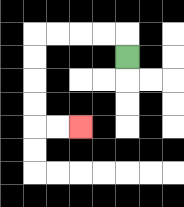{'start': '[5, 2]', 'end': '[3, 5]', 'path_directions': 'U,L,L,L,L,D,D,D,D,R,R', 'path_coordinates': '[[5, 2], [5, 1], [4, 1], [3, 1], [2, 1], [1, 1], [1, 2], [1, 3], [1, 4], [1, 5], [2, 5], [3, 5]]'}